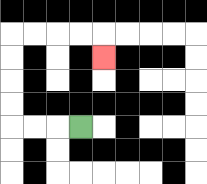{'start': '[3, 5]', 'end': '[4, 2]', 'path_directions': 'L,L,L,U,U,U,U,R,R,R,R,D', 'path_coordinates': '[[3, 5], [2, 5], [1, 5], [0, 5], [0, 4], [0, 3], [0, 2], [0, 1], [1, 1], [2, 1], [3, 1], [4, 1], [4, 2]]'}